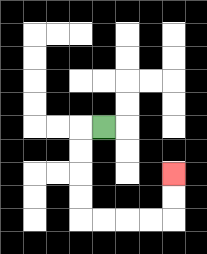{'start': '[4, 5]', 'end': '[7, 7]', 'path_directions': 'L,D,D,D,D,R,R,R,R,U,U', 'path_coordinates': '[[4, 5], [3, 5], [3, 6], [3, 7], [3, 8], [3, 9], [4, 9], [5, 9], [6, 9], [7, 9], [7, 8], [7, 7]]'}